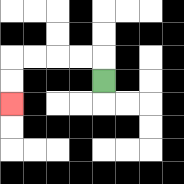{'start': '[4, 3]', 'end': '[0, 4]', 'path_directions': 'U,L,L,L,L,D,D', 'path_coordinates': '[[4, 3], [4, 2], [3, 2], [2, 2], [1, 2], [0, 2], [0, 3], [0, 4]]'}